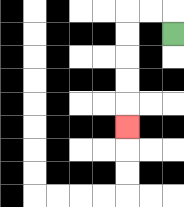{'start': '[7, 1]', 'end': '[5, 5]', 'path_directions': 'U,L,L,D,D,D,D,D', 'path_coordinates': '[[7, 1], [7, 0], [6, 0], [5, 0], [5, 1], [5, 2], [5, 3], [5, 4], [5, 5]]'}